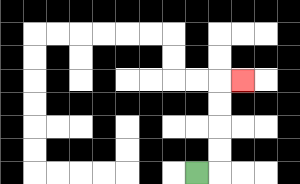{'start': '[8, 7]', 'end': '[10, 3]', 'path_directions': 'R,U,U,U,U,R', 'path_coordinates': '[[8, 7], [9, 7], [9, 6], [9, 5], [9, 4], [9, 3], [10, 3]]'}